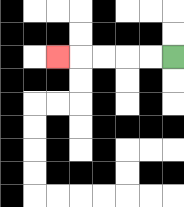{'start': '[7, 2]', 'end': '[2, 2]', 'path_directions': 'L,L,L,L,L', 'path_coordinates': '[[7, 2], [6, 2], [5, 2], [4, 2], [3, 2], [2, 2]]'}